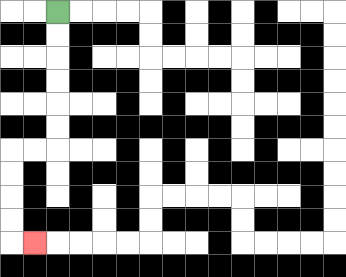{'start': '[2, 0]', 'end': '[1, 10]', 'path_directions': 'D,D,D,D,D,D,L,L,D,D,D,D,R', 'path_coordinates': '[[2, 0], [2, 1], [2, 2], [2, 3], [2, 4], [2, 5], [2, 6], [1, 6], [0, 6], [0, 7], [0, 8], [0, 9], [0, 10], [1, 10]]'}